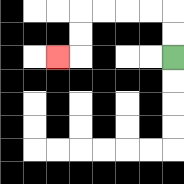{'start': '[7, 2]', 'end': '[2, 2]', 'path_directions': 'U,U,L,L,L,L,D,D,L', 'path_coordinates': '[[7, 2], [7, 1], [7, 0], [6, 0], [5, 0], [4, 0], [3, 0], [3, 1], [3, 2], [2, 2]]'}